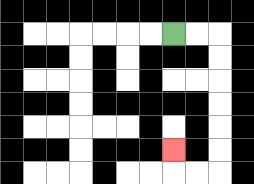{'start': '[7, 1]', 'end': '[7, 6]', 'path_directions': 'R,R,D,D,D,D,D,D,L,L,U', 'path_coordinates': '[[7, 1], [8, 1], [9, 1], [9, 2], [9, 3], [9, 4], [9, 5], [9, 6], [9, 7], [8, 7], [7, 7], [7, 6]]'}